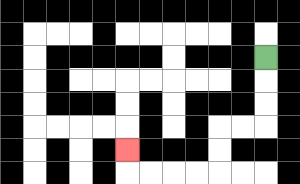{'start': '[11, 2]', 'end': '[5, 6]', 'path_directions': 'D,D,D,L,L,D,D,L,L,L,L,U', 'path_coordinates': '[[11, 2], [11, 3], [11, 4], [11, 5], [10, 5], [9, 5], [9, 6], [9, 7], [8, 7], [7, 7], [6, 7], [5, 7], [5, 6]]'}